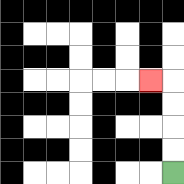{'start': '[7, 7]', 'end': '[6, 3]', 'path_directions': 'U,U,U,U,L', 'path_coordinates': '[[7, 7], [7, 6], [7, 5], [7, 4], [7, 3], [6, 3]]'}